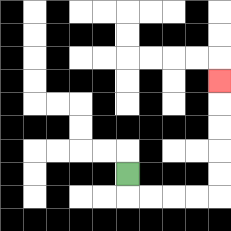{'start': '[5, 7]', 'end': '[9, 3]', 'path_directions': 'D,R,R,R,R,U,U,U,U,U', 'path_coordinates': '[[5, 7], [5, 8], [6, 8], [7, 8], [8, 8], [9, 8], [9, 7], [9, 6], [9, 5], [9, 4], [9, 3]]'}